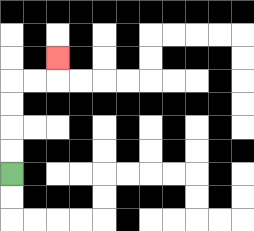{'start': '[0, 7]', 'end': '[2, 2]', 'path_directions': 'U,U,U,U,R,R,U', 'path_coordinates': '[[0, 7], [0, 6], [0, 5], [0, 4], [0, 3], [1, 3], [2, 3], [2, 2]]'}